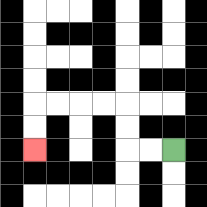{'start': '[7, 6]', 'end': '[1, 6]', 'path_directions': 'L,L,U,U,L,L,L,L,D,D', 'path_coordinates': '[[7, 6], [6, 6], [5, 6], [5, 5], [5, 4], [4, 4], [3, 4], [2, 4], [1, 4], [1, 5], [1, 6]]'}